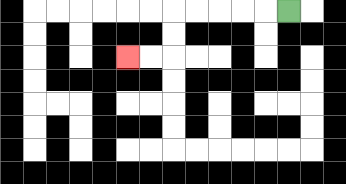{'start': '[12, 0]', 'end': '[5, 2]', 'path_directions': 'L,L,L,L,L,D,D,L,L', 'path_coordinates': '[[12, 0], [11, 0], [10, 0], [9, 0], [8, 0], [7, 0], [7, 1], [7, 2], [6, 2], [5, 2]]'}